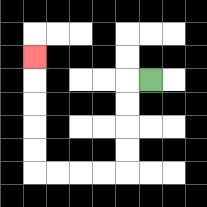{'start': '[6, 3]', 'end': '[1, 2]', 'path_directions': 'L,D,D,D,D,L,L,L,L,U,U,U,U,U', 'path_coordinates': '[[6, 3], [5, 3], [5, 4], [5, 5], [5, 6], [5, 7], [4, 7], [3, 7], [2, 7], [1, 7], [1, 6], [1, 5], [1, 4], [1, 3], [1, 2]]'}